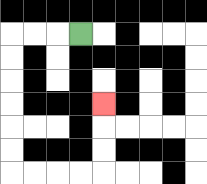{'start': '[3, 1]', 'end': '[4, 4]', 'path_directions': 'L,L,L,D,D,D,D,D,D,R,R,R,R,U,U,U', 'path_coordinates': '[[3, 1], [2, 1], [1, 1], [0, 1], [0, 2], [0, 3], [0, 4], [0, 5], [0, 6], [0, 7], [1, 7], [2, 7], [3, 7], [4, 7], [4, 6], [4, 5], [4, 4]]'}